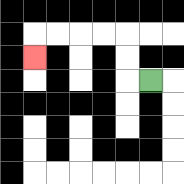{'start': '[6, 3]', 'end': '[1, 2]', 'path_directions': 'L,U,U,L,L,L,L,D', 'path_coordinates': '[[6, 3], [5, 3], [5, 2], [5, 1], [4, 1], [3, 1], [2, 1], [1, 1], [1, 2]]'}